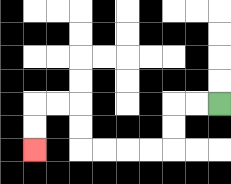{'start': '[9, 4]', 'end': '[1, 6]', 'path_directions': 'L,L,D,D,L,L,L,L,U,U,L,L,D,D', 'path_coordinates': '[[9, 4], [8, 4], [7, 4], [7, 5], [7, 6], [6, 6], [5, 6], [4, 6], [3, 6], [3, 5], [3, 4], [2, 4], [1, 4], [1, 5], [1, 6]]'}